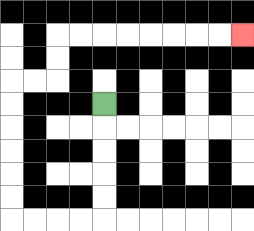{'start': '[4, 4]', 'end': '[10, 1]', 'path_directions': 'D,D,D,D,D,L,L,L,L,U,U,U,U,U,U,R,R,U,U,R,R,R,R,R,R,R,R', 'path_coordinates': '[[4, 4], [4, 5], [4, 6], [4, 7], [4, 8], [4, 9], [3, 9], [2, 9], [1, 9], [0, 9], [0, 8], [0, 7], [0, 6], [0, 5], [0, 4], [0, 3], [1, 3], [2, 3], [2, 2], [2, 1], [3, 1], [4, 1], [5, 1], [6, 1], [7, 1], [8, 1], [9, 1], [10, 1]]'}